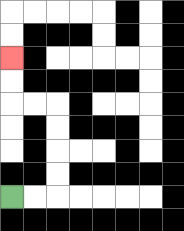{'start': '[0, 8]', 'end': '[0, 2]', 'path_directions': 'R,R,U,U,U,U,L,L,U,U', 'path_coordinates': '[[0, 8], [1, 8], [2, 8], [2, 7], [2, 6], [2, 5], [2, 4], [1, 4], [0, 4], [0, 3], [0, 2]]'}